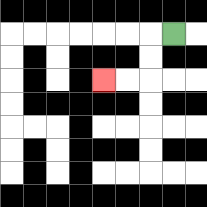{'start': '[7, 1]', 'end': '[4, 3]', 'path_directions': 'L,D,D,L,L', 'path_coordinates': '[[7, 1], [6, 1], [6, 2], [6, 3], [5, 3], [4, 3]]'}